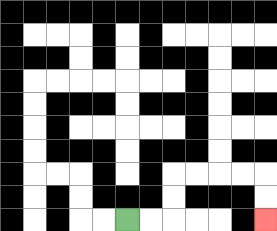{'start': '[5, 9]', 'end': '[11, 9]', 'path_directions': 'R,R,U,U,R,R,R,R,D,D', 'path_coordinates': '[[5, 9], [6, 9], [7, 9], [7, 8], [7, 7], [8, 7], [9, 7], [10, 7], [11, 7], [11, 8], [11, 9]]'}